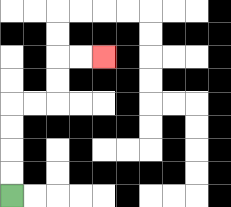{'start': '[0, 8]', 'end': '[4, 2]', 'path_directions': 'U,U,U,U,R,R,U,U,R,R', 'path_coordinates': '[[0, 8], [0, 7], [0, 6], [0, 5], [0, 4], [1, 4], [2, 4], [2, 3], [2, 2], [3, 2], [4, 2]]'}